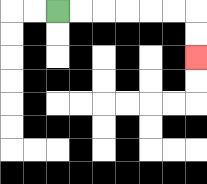{'start': '[2, 0]', 'end': '[8, 2]', 'path_directions': 'R,R,R,R,R,R,D,D', 'path_coordinates': '[[2, 0], [3, 0], [4, 0], [5, 0], [6, 0], [7, 0], [8, 0], [8, 1], [8, 2]]'}